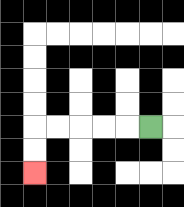{'start': '[6, 5]', 'end': '[1, 7]', 'path_directions': 'L,L,L,L,L,D,D', 'path_coordinates': '[[6, 5], [5, 5], [4, 5], [3, 5], [2, 5], [1, 5], [1, 6], [1, 7]]'}